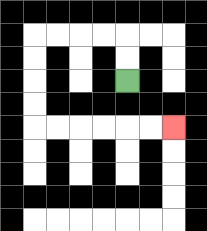{'start': '[5, 3]', 'end': '[7, 5]', 'path_directions': 'U,U,L,L,L,L,D,D,D,D,R,R,R,R,R,R', 'path_coordinates': '[[5, 3], [5, 2], [5, 1], [4, 1], [3, 1], [2, 1], [1, 1], [1, 2], [1, 3], [1, 4], [1, 5], [2, 5], [3, 5], [4, 5], [5, 5], [6, 5], [7, 5]]'}